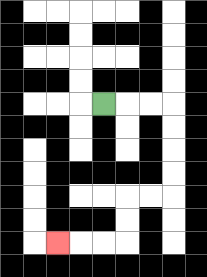{'start': '[4, 4]', 'end': '[2, 10]', 'path_directions': 'R,R,R,D,D,D,D,L,L,D,D,L,L,L', 'path_coordinates': '[[4, 4], [5, 4], [6, 4], [7, 4], [7, 5], [7, 6], [7, 7], [7, 8], [6, 8], [5, 8], [5, 9], [5, 10], [4, 10], [3, 10], [2, 10]]'}